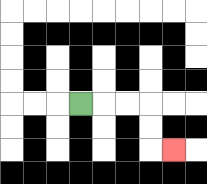{'start': '[3, 4]', 'end': '[7, 6]', 'path_directions': 'R,R,R,D,D,R', 'path_coordinates': '[[3, 4], [4, 4], [5, 4], [6, 4], [6, 5], [6, 6], [7, 6]]'}